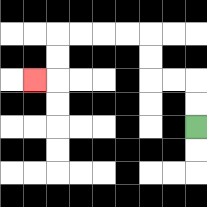{'start': '[8, 5]', 'end': '[1, 3]', 'path_directions': 'U,U,L,L,U,U,L,L,L,L,D,D,L', 'path_coordinates': '[[8, 5], [8, 4], [8, 3], [7, 3], [6, 3], [6, 2], [6, 1], [5, 1], [4, 1], [3, 1], [2, 1], [2, 2], [2, 3], [1, 3]]'}